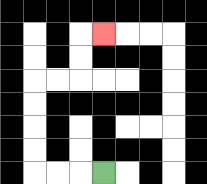{'start': '[4, 7]', 'end': '[4, 1]', 'path_directions': 'L,L,L,U,U,U,U,R,R,U,U,R', 'path_coordinates': '[[4, 7], [3, 7], [2, 7], [1, 7], [1, 6], [1, 5], [1, 4], [1, 3], [2, 3], [3, 3], [3, 2], [3, 1], [4, 1]]'}